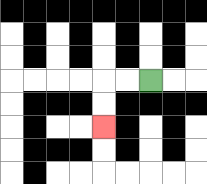{'start': '[6, 3]', 'end': '[4, 5]', 'path_directions': 'L,L,D,D', 'path_coordinates': '[[6, 3], [5, 3], [4, 3], [4, 4], [4, 5]]'}